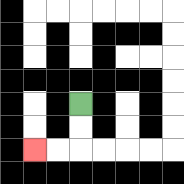{'start': '[3, 4]', 'end': '[1, 6]', 'path_directions': 'D,D,L,L', 'path_coordinates': '[[3, 4], [3, 5], [3, 6], [2, 6], [1, 6]]'}